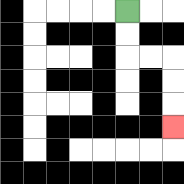{'start': '[5, 0]', 'end': '[7, 5]', 'path_directions': 'D,D,R,R,D,D,D', 'path_coordinates': '[[5, 0], [5, 1], [5, 2], [6, 2], [7, 2], [7, 3], [7, 4], [7, 5]]'}